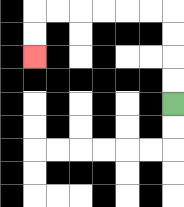{'start': '[7, 4]', 'end': '[1, 2]', 'path_directions': 'U,U,U,U,L,L,L,L,L,L,D,D', 'path_coordinates': '[[7, 4], [7, 3], [7, 2], [7, 1], [7, 0], [6, 0], [5, 0], [4, 0], [3, 0], [2, 0], [1, 0], [1, 1], [1, 2]]'}